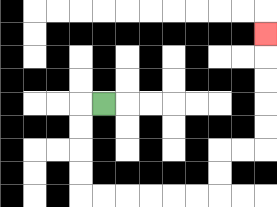{'start': '[4, 4]', 'end': '[11, 1]', 'path_directions': 'L,D,D,D,D,R,R,R,R,R,R,U,U,R,R,U,U,U,U,U', 'path_coordinates': '[[4, 4], [3, 4], [3, 5], [3, 6], [3, 7], [3, 8], [4, 8], [5, 8], [6, 8], [7, 8], [8, 8], [9, 8], [9, 7], [9, 6], [10, 6], [11, 6], [11, 5], [11, 4], [11, 3], [11, 2], [11, 1]]'}